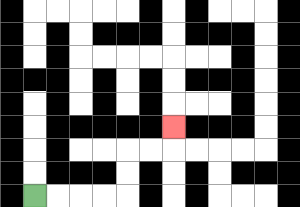{'start': '[1, 8]', 'end': '[7, 5]', 'path_directions': 'R,R,R,R,U,U,R,R,U', 'path_coordinates': '[[1, 8], [2, 8], [3, 8], [4, 8], [5, 8], [5, 7], [5, 6], [6, 6], [7, 6], [7, 5]]'}